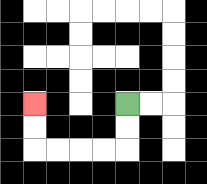{'start': '[5, 4]', 'end': '[1, 4]', 'path_directions': 'D,D,L,L,L,L,U,U', 'path_coordinates': '[[5, 4], [5, 5], [5, 6], [4, 6], [3, 6], [2, 6], [1, 6], [1, 5], [1, 4]]'}